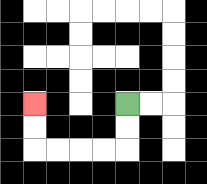{'start': '[5, 4]', 'end': '[1, 4]', 'path_directions': 'D,D,L,L,L,L,U,U', 'path_coordinates': '[[5, 4], [5, 5], [5, 6], [4, 6], [3, 6], [2, 6], [1, 6], [1, 5], [1, 4]]'}